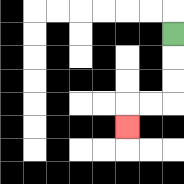{'start': '[7, 1]', 'end': '[5, 5]', 'path_directions': 'D,D,D,L,L,D', 'path_coordinates': '[[7, 1], [7, 2], [7, 3], [7, 4], [6, 4], [5, 4], [5, 5]]'}